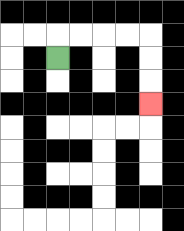{'start': '[2, 2]', 'end': '[6, 4]', 'path_directions': 'U,R,R,R,R,D,D,D', 'path_coordinates': '[[2, 2], [2, 1], [3, 1], [4, 1], [5, 1], [6, 1], [6, 2], [6, 3], [6, 4]]'}